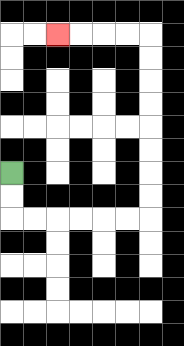{'start': '[0, 7]', 'end': '[2, 1]', 'path_directions': 'D,D,R,R,R,R,R,R,U,U,U,U,U,U,U,U,L,L,L,L', 'path_coordinates': '[[0, 7], [0, 8], [0, 9], [1, 9], [2, 9], [3, 9], [4, 9], [5, 9], [6, 9], [6, 8], [6, 7], [6, 6], [6, 5], [6, 4], [6, 3], [6, 2], [6, 1], [5, 1], [4, 1], [3, 1], [2, 1]]'}